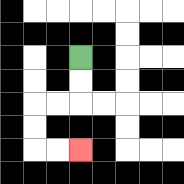{'start': '[3, 2]', 'end': '[3, 6]', 'path_directions': 'D,D,L,L,D,D,R,R', 'path_coordinates': '[[3, 2], [3, 3], [3, 4], [2, 4], [1, 4], [1, 5], [1, 6], [2, 6], [3, 6]]'}